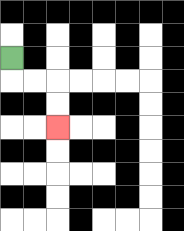{'start': '[0, 2]', 'end': '[2, 5]', 'path_directions': 'D,R,R,D,D', 'path_coordinates': '[[0, 2], [0, 3], [1, 3], [2, 3], [2, 4], [2, 5]]'}